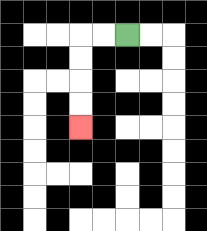{'start': '[5, 1]', 'end': '[3, 5]', 'path_directions': 'L,L,D,D,D,D', 'path_coordinates': '[[5, 1], [4, 1], [3, 1], [3, 2], [3, 3], [3, 4], [3, 5]]'}